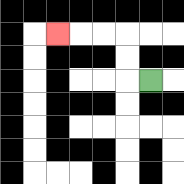{'start': '[6, 3]', 'end': '[2, 1]', 'path_directions': 'L,U,U,L,L,L', 'path_coordinates': '[[6, 3], [5, 3], [5, 2], [5, 1], [4, 1], [3, 1], [2, 1]]'}